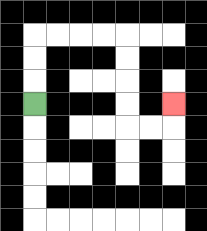{'start': '[1, 4]', 'end': '[7, 4]', 'path_directions': 'U,U,U,R,R,R,R,D,D,D,D,R,R,U', 'path_coordinates': '[[1, 4], [1, 3], [1, 2], [1, 1], [2, 1], [3, 1], [4, 1], [5, 1], [5, 2], [5, 3], [5, 4], [5, 5], [6, 5], [7, 5], [7, 4]]'}